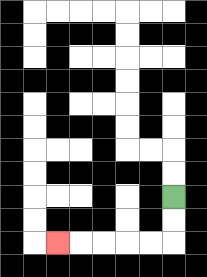{'start': '[7, 8]', 'end': '[2, 10]', 'path_directions': 'D,D,L,L,L,L,L', 'path_coordinates': '[[7, 8], [7, 9], [7, 10], [6, 10], [5, 10], [4, 10], [3, 10], [2, 10]]'}